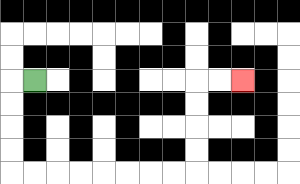{'start': '[1, 3]', 'end': '[10, 3]', 'path_directions': 'L,D,D,D,D,R,R,R,R,R,R,R,R,U,U,U,U,R,R', 'path_coordinates': '[[1, 3], [0, 3], [0, 4], [0, 5], [0, 6], [0, 7], [1, 7], [2, 7], [3, 7], [4, 7], [5, 7], [6, 7], [7, 7], [8, 7], [8, 6], [8, 5], [8, 4], [8, 3], [9, 3], [10, 3]]'}